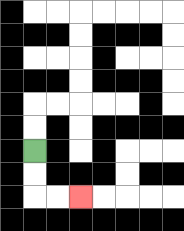{'start': '[1, 6]', 'end': '[3, 8]', 'path_directions': 'D,D,R,R', 'path_coordinates': '[[1, 6], [1, 7], [1, 8], [2, 8], [3, 8]]'}